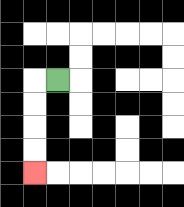{'start': '[2, 3]', 'end': '[1, 7]', 'path_directions': 'L,D,D,D,D', 'path_coordinates': '[[2, 3], [1, 3], [1, 4], [1, 5], [1, 6], [1, 7]]'}